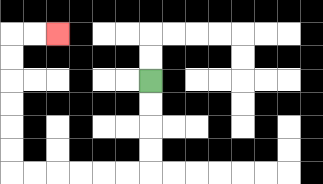{'start': '[6, 3]', 'end': '[2, 1]', 'path_directions': 'D,D,D,D,L,L,L,L,L,L,U,U,U,U,U,U,R,R', 'path_coordinates': '[[6, 3], [6, 4], [6, 5], [6, 6], [6, 7], [5, 7], [4, 7], [3, 7], [2, 7], [1, 7], [0, 7], [0, 6], [0, 5], [0, 4], [0, 3], [0, 2], [0, 1], [1, 1], [2, 1]]'}